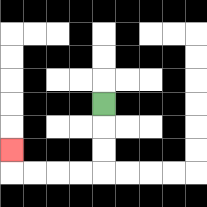{'start': '[4, 4]', 'end': '[0, 6]', 'path_directions': 'D,D,D,L,L,L,L,U', 'path_coordinates': '[[4, 4], [4, 5], [4, 6], [4, 7], [3, 7], [2, 7], [1, 7], [0, 7], [0, 6]]'}